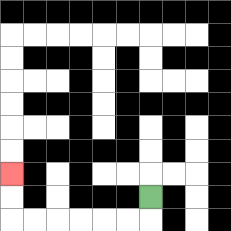{'start': '[6, 8]', 'end': '[0, 7]', 'path_directions': 'D,L,L,L,L,L,L,U,U', 'path_coordinates': '[[6, 8], [6, 9], [5, 9], [4, 9], [3, 9], [2, 9], [1, 9], [0, 9], [0, 8], [0, 7]]'}